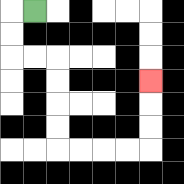{'start': '[1, 0]', 'end': '[6, 3]', 'path_directions': 'L,D,D,R,R,D,D,D,D,R,R,R,R,U,U,U', 'path_coordinates': '[[1, 0], [0, 0], [0, 1], [0, 2], [1, 2], [2, 2], [2, 3], [2, 4], [2, 5], [2, 6], [3, 6], [4, 6], [5, 6], [6, 6], [6, 5], [6, 4], [6, 3]]'}